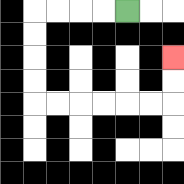{'start': '[5, 0]', 'end': '[7, 2]', 'path_directions': 'L,L,L,L,D,D,D,D,R,R,R,R,R,R,U,U', 'path_coordinates': '[[5, 0], [4, 0], [3, 0], [2, 0], [1, 0], [1, 1], [1, 2], [1, 3], [1, 4], [2, 4], [3, 4], [4, 4], [5, 4], [6, 4], [7, 4], [7, 3], [7, 2]]'}